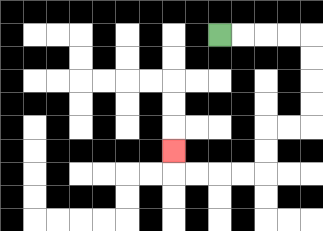{'start': '[9, 1]', 'end': '[7, 6]', 'path_directions': 'R,R,R,R,D,D,D,D,L,L,D,D,L,L,L,L,U', 'path_coordinates': '[[9, 1], [10, 1], [11, 1], [12, 1], [13, 1], [13, 2], [13, 3], [13, 4], [13, 5], [12, 5], [11, 5], [11, 6], [11, 7], [10, 7], [9, 7], [8, 7], [7, 7], [7, 6]]'}